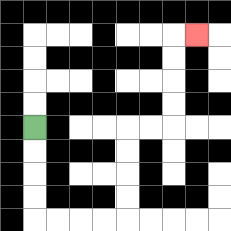{'start': '[1, 5]', 'end': '[8, 1]', 'path_directions': 'D,D,D,D,R,R,R,R,U,U,U,U,R,R,U,U,U,U,R', 'path_coordinates': '[[1, 5], [1, 6], [1, 7], [1, 8], [1, 9], [2, 9], [3, 9], [4, 9], [5, 9], [5, 8], [5, 7], [5, 6], [5, 5], [6, 5], [7, 5], [7, 4], [7, 3], [7, 2], [7, 1], [8, 1]]'}